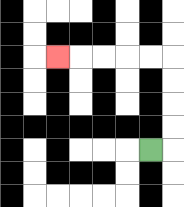{'start': '[6, 6]', 'end': '[2, 2]', 'path_directions': 'R,U,U,U,U,L,L,L,L,L', 'path_coordinates': '[[6, 6], [7, 6], [7, 5], [7, 4], [7, 3], [7, 2], [6, 2], [5, 2], [4, 2], [3, 2], [2, 2]]'}